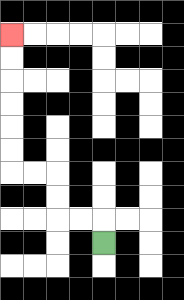{'start': '[4, 10]', 'end': '[0, 1]', 'path_directions': 'U,L,L,U,U,L,L,U,U,U,U,U,U', 'path_coordinates': '[[4, 10], [4, 9], [3, 9], [2, 9], [2, 8], [2, 7], [1, 7], [0, 7], [0, 6], [0, 5], [0, 4], [0, 3], [0, 2], [0, 1]]'}